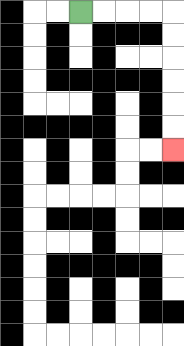{'start': '[3, 0]', 'end': '[7, 6]', 'path_directions': 'R,R,R,R,D,D,D,D,D,D', 'path_coordinates': '[[3, 0], [4, 0], [5, 0], [6, 0], [7, 0], [7, 1], [7, 2], [7, 3], [7, 4], [7, 5], [7, 6]]'}